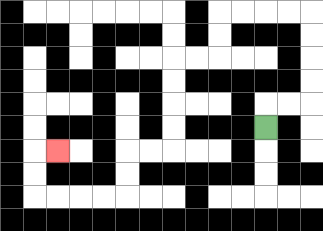{'start': '[11, 5]', 'end': '[2, 6]', 'path_directions': 'U,R,R,U,U,U,U,L,L,L,L,D,D,L,L,D,D,D,D,L,L,D,D,L,L,L,L,U,U,R', 'path_coordinates': '[[11, 5], [11, 4], [12, 4], [13, 4], [13, 3], [13, 2], [13, 1], [13, 0], [12, 0], [11, 0], [10, 0], [9, 0], [9, 1], [9, 2], [8, 2], [7, 2], [7, 3], [7, 4], [7, 5], [7, 6], [6, 6], [5, 6], [5, 7], [5, 8], [4, 8], [3, 8], [2, 8], [1, 8], [1, 7], [1, 6], [2, 6]]'}